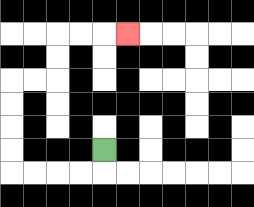{'start': '[4, 6]', 'end': '[5, 1]', 'path_directions': 'D,L,L,L,L,U,U,U,U,R,R,U,U,R,R,R', 'path_coordinates': '[[4, 6], [4, 7], [3, 7], [2, 7], [1, 7], [0, 7], [0, 6], [0, 5], [0, 4], [0, 3], [1, 3], [2, 3], [2, 2], [2, 1], [3, 1], [4, 1], [5, 1]]'}